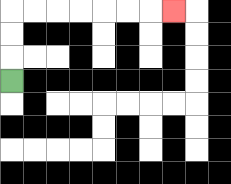{'start': '[0, 3]', 'end': '[7, 0]', 'path_directions': 'U,U,U,R,R,R,R,R,R,R', 'path_coordinates': '[[0, 3], [0, 2], [0, 1], [0, 0], [1, 0], [2, 0], [3, 0], [4, 0], [5, 0], [6, 0], [7, 0]]'}